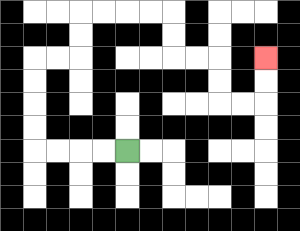{'start': '[5, 6]', 'end': '[11, 2]', 'path_directions': 'L,L,L,L,U,U,U,U,R,R,U,U,R,R,R,R,D,D,R,R,D,D,R,R,U,U', 'path_coordinates': '[[5, 6], [4, 6], [3, 6], [2, 6], [1, 6], [1, 5], [1, 4], [1, 3], [1, 2], [2, 2], [3, 2], [3, 1], [3, 0], [4, 0], [5, 0], [6, 0], [7, 0], [7, 1], [7, 2], [8, 2], [9, 2], [9, 3], [9, 4], [10, 4], [11, 4], [11, 3], [11, 2]]'}